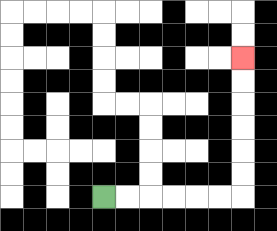{'start': '[4, 8]', 'end': '[10, 2]', 'path_directions': 'R,R,R,R,R,R,U,U,U,U,U,U', 'path_coordinates': '[[4, 8], [5, 8], [6, 8], [7, 8], [8, 8], [9, 8], [10, 8], [10, 7], [10, 6], [10, 5], [10, 4], [10, 3], [10, 2]]'}